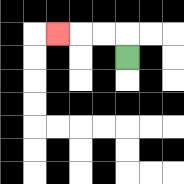{'start': '[5, 2]', 'end': '[2, 1]', 'path_directions': 'U,L,L,L', 'path_coordinates': '[[5, 2], [5, 1], [4, 1], [3, 1], [2, 1]]'}